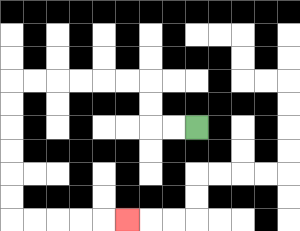{'start': '[8, 5]', 'end': '[5, 9]', 'path_directions': 'L,L,U,U,L,L,L,L,L,L,D,D,D,D,D,D,R,R,R,R,R', 'path_coordinates': '[[8, 5], [7, 5], [6, 5], [6, 4], [6, 3], [5, 3], [4, 3], [3, 3], [2, 3], [1, 3], [0, 3], [0, 4], [0, 5], [0, 6], [0, 7], [0, 8], [0, 9], [1, 9], [2, 9], [3, 9], [4, 9], [5, 9]]'}